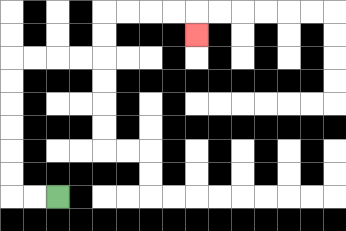{'start': '[2, 8]', 'end': '[8, 1]', 'path_directions': 'L,L,U,U,U,U,U,U,R,R,R,R,U,U,R,R,R,R,D', 'path_coordinates': '[[2, 8], [1, 8], [0, 8], [0, 7], [0, 6], [0, 5], [0, 4], [0, 3], [0, 2], [1, 2], [2, 2], [3, 2], [4, 2], [4, 1], [4, 0], [5, 0], [6, 0], [7, 0], [8, 0], [8, 1]]'}